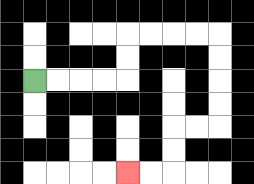{'start': '[1, 3]', 'end': '[5, 7]', 'path_directions': 'R,R,R,R,U,U,R,R,R,R,D,D,D,D,L,L,D,D,L,L', 'path_coordinates': '[[1, 3], [2, 3], [3, 3], [4, 3], [5, 3], [5, 2], [5, 1], [6, 1], [7, 1], [8, 1], [9, 1], [9, 2], [9, 3], [9, 4], [9, 5], [8, 5], [7, 5], [7, 6], [7, 7], [6, 7], [5, 7]]'}